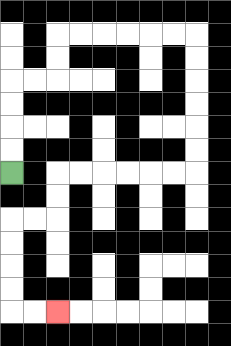{'start': '[0, 7]', 'end': '[2, 13]', 'path_directions': 'U,U,U,U,R,R,U,U,R,R,R,R,R,R,D,D,D,D,D,D,L,L,L,L,L,L,D,D,L,L,D,D,D,D,R,R', 'path_coordinates': '[[0, 7], [0, 6], [0, 5], [0, 4], [0, 3], [1, 3], [2, 3], [2, 2], [2, 1], [3, 1], [4, 1], [5, 1], [6, 1], [7, 1], [8, 1], [8, 2], [8, 3], [8, 4], [8, 5], [8, 6], [8, 7], [7, 7], [6, 7], [5, 7], [4, 7], [3, 7], [2, 7], [2, 8], [2, 9], [1, 9], [0, 9], [0, 10], [0, 11], [0, 12], [0, 13], [1, 13], [2, 13]]'}